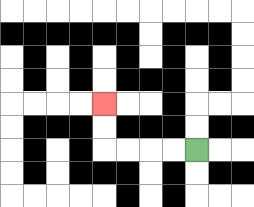{'start': '[8, 6]', 'end': '[4, 4]', 'path_directions': 'L,L,L,L,U,U', 'path_coordinates': '[[8, 6], [7, 6], [6, 6], [5, 6], [4, 6], [4, 5], [4, 4]]'}